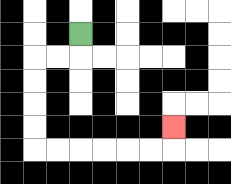{'start': '[3, 1]', 'end': '[7, 5]', 'path_directions': 'D,L,L,D,D,D,D,R,R,R,R,R,R,U', 'path_coordinates': '[[3, 1], [3, 2], [2, 2], [1, 2], [1, 3], [1, 4], [1, 5], [1, 6], [2, 6], [3, 6], [4, 6], [5, 6], [6, 6], [7, 6], [7, 5]]'}